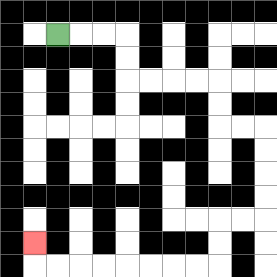{'start': '[2, 1]', 'end': '[1, 10]', 'path_directions': 'R,R,R,D,D,R,R,R,R,D,D,R,R,D,D,D,D,L,L,D,D,L,L,L,L,L,L,L,L,U', 'path_coordinates': '[[2, 1], [3, 1], [4, 1], [5, 1], [5, 2], [5, 3], [6, 3], [7, 3], [8, 3], [9, 3], [9, 4], [9, 5], [10, 5], [11, 5], [11, 6], [11, 7], [11, 8], [11, 9], [10, 9], [9, 9], [9, 10], [9, 11], [8, 11], [7, 11], [6, 11], [5, 11], [4, 11], [3, 11], [2, 11], [1, 11], [1, 10]]'}